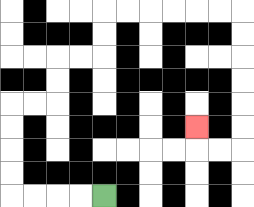{'start': '[4, 8]', 'end': '[8, 5]', 'path_directions': 'L,L,L,L,U,U,U,U,R,R,U,U,R,R,U,U,R,R,R,R,R,R,D,D,D,D,D,D,L,L,U', 'path_coordinates': '[[4, 8], [3, 8], [2, 8], [1, 8], [0, 8], [0, 7], [0, 6], [0, 5], [0, 4], [1, 4], [2, 4], [2, 3], [2, 2], [3, 2], [4, 2], [4, 1], [4, 0], [5, 0], [6, 0], [7, 0], [8, 0], [9, 0], [10, 0], [10, 1], [10, 2], [10, 3], [10, 4], [10, 5], [10, 6], [9, 6], [8, 6], [8, 5]]'}